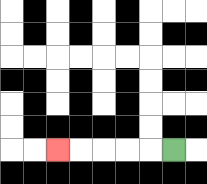{'start': '[7, 6]', 'end': '[2, 6]', 'path_directions': 'L,L,L,L,L', 'path_coordinates': '[[7, 6], [6, 6], [5, 6], [4, 6], [3, 6], [2, 6]]'}